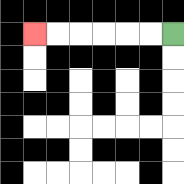{'start': '[7, 1]', 'end': '[1, 1]', 'path_directions': 'L,L,L,L,L,L', 'path_coordinates': '[[7, 1], [6, 1], [5, 1], [4, 1], [3, 1], [2, 1], [1, 1]]'}